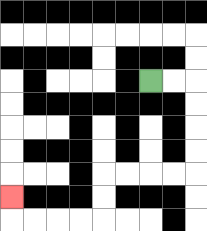{'start': '[6, 3]', 'end': '[0, 8]', 'path_directions': 'R,R,D,D,D,D,L,L,L,L,D,D,L,L,L,L,U', 'path_coordinates': '[[6, 3], [7, 3], [8, 3], [8, 4], [8, 5], [8, 6], [8, 7], [7, 7], [6, 7], [5, 7], [4, 7], [4, 8], [4, 9], [3, 9], [2, 9], [1, 9], [0, 9], [0, 8]]'}